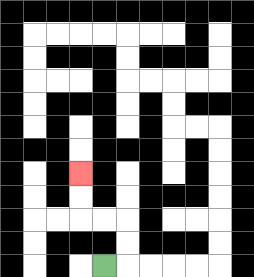{'start': '[4, 11]', 'end': '[3, 7]', 'path_directions': 'R,U,U,L,L,U,U', 'path_coordinates': '[[4, 11], [5, 11], [5, 10], [5, 9], [4, 9], [3, 9], [3, 8], [3, 7]]'}